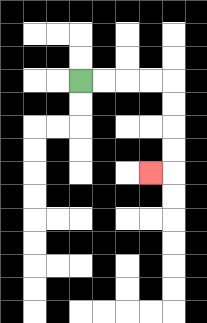{'start': '[3, 3]', 'end': '[6, 7]', 'path_directions': 'R,R,R,R,D,D,D,D,L', 'path_coordinates': '[[3, 3], [4, 3], [5, 3], [6, 3], [7, 3], [7, 4], [7, 5], [7, 6], [7, 7], [6, 7]]'}